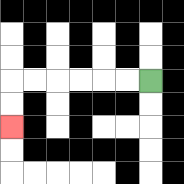{'start': '[6, 3]', 'end': '[0, 5]', 'path_directions': 'L,L,L,L,L,L,D,D', 'path_coordinates': '[[6, 3], [5, 3], [4, 3], [3, 3], [2, 3], [1, 3], [0, 3], [0, 4], [0, 5]]'}